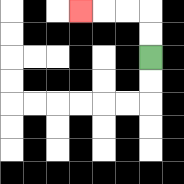{'start': '[6, 2]', 'end': '[3, 0]', 'path_directions': 'U,U,L,L,L', 'path_coordinates': '[[6, 2], [6, 1], [6, 0], [5, 0], [4, 0], [3, 0]]'}